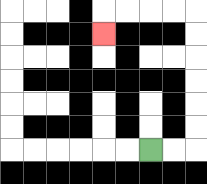{'start': '[6, 6]', 'end': '[4, 1]', 'path_directions': 'R,R,U,U,U,U,U,U,L,L,L,L,D', 'path_coordinates': '[[6, 6], [7, 6], [8, 6], [8, 5], [8, 4], [8, 3], [8, 2], [8, 1], [8, 0], [7, 0], [6, 0], [5, 0], [4, 0], [4, 1]]'}